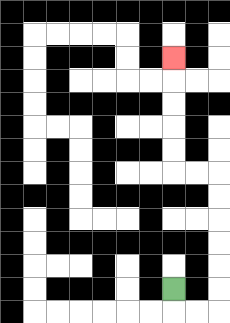{'start': '[7, 12]', 'end': '[7, 2]', 'path_directions': 'D,R,R,U,U,U,U,U,U,L,L,U,U,U,U,U', 'path_coordinates': '[[7, 12], [7, 13], [8, 13], [9, 13], [9, 12], [9, 11], [9, 10], [9, 9], [9, 8], [9, 7], [8, 7], [7, 7], [7, 6], [7, 5], [7, 4], [7, 3], [7, 2]]'}